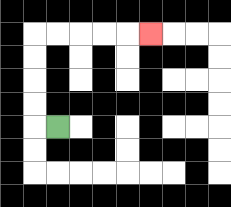{'start': '[2, 5]', 'end': '[6, 1]', 'path_directions': 'L,U,U,U,U,R,R,R,R,R', 'path_coordinates': '[[2, 5], [1, 5], [1, 4], [1, 3], [1, 2], [1, 1], [2, 1], [3, 1], [4, 1], [5, 1], [6, 1]]'}